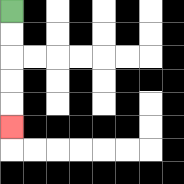{'start': '[0, 0]', 'end': '[0, 5]', 'path_directions': 'D,D,D,D,D', 'path_coordinates': '[[0, 0], [0, 1], [0, 2], [0, 3], [0, 4], [0, 5]]'}